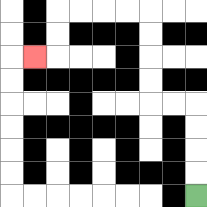{'start': '[8, 8]', 'end': '[1, 2]', 'path_directions': 'U,U,U,U,L,L,U,U,U,U,L,L,L,L,D,D,L', 'path_coordinates': '[[8, 8], [8, 7], [8, 6], [8, 5], [8, 4], [7, 4], [6, 4], [6, 3], [6, 2], [6, 1], [6, 0], [5, 0], [4, 0], [3, 0], [2, 0], [2, 1], [2, 2], [1, 2]]'}